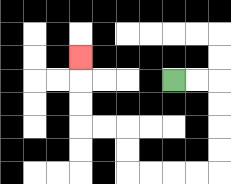{'start': '[7, 3]', 'end': '[3, 2]', 'path_directions': 'R,R,D,D,D,D,L,L,L,L,U,U,L,L,U,U,U', 'path_coordinates': '[[7, 3], [8, 3], [9, 3], [9, 4], [9, 5], [9, 6], [9, 7], [8, 7], [7, 7], [6, 7], [5, 7], [5, 6], [5, 5], [4, 5], [3, 5], [3, 4], [3, 3], [3, 2]]'}